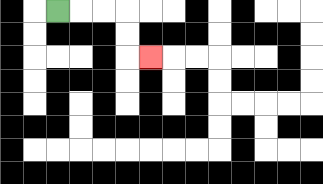{'start': '[2, 0]', 'end': '[6, 2]', 'path_directions': 'R,R,R,D,D,R', 'path_coordinates': '[[2, 0], [3, 0], [4, 0], [5, 0], [5, 1], [5, 2], [6, 2]]'}